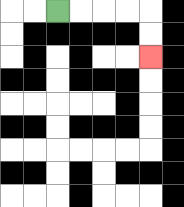{'start': '[2, 0]', 'end': '[6, 2]', 'path_directions': 'R,R,R,R,D,D', 'path_coordinates': '[[2, 0], [3, 0], [4, 0], [5, 0], [6, 0], [6, 1], [6, 2]]'}